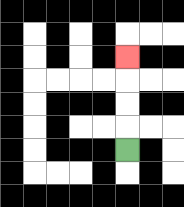{'start': '[5, 6]', 'end': '[5, 2]', 'path_directions': 'U,U,U,U', 'path_coordinates': '[[5, 6], [5, 5], [5, 4], [5, 3], [5, 2]]'}